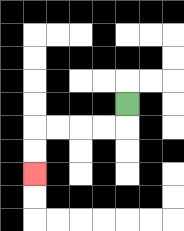{'start': '[5, 4]', 'end': '[1, 7]', 'path_directions': 'D,L,L,L,L,D,D', 'path_coordinates': '[[5, 4], [5, 5], [4, 5], [3, 5], [2, 5], [1, 5], [1, 6], [1, 7]]'}